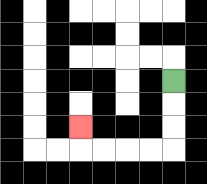{'start': '[7, 3]', 'end': '[3, 5]', 'path_directions': 'D,D,D,L,L,L,L,U', 'path_coordinates': '[[7, 3], [7, 4], [7, 5], [7, 6], [6, 6], [5, 6], [4, 6], [3, 6], [3, 5]]'}